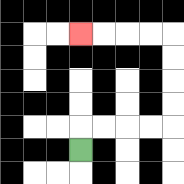{'start': '[3, 6]', 'end': '[3, 1]', 'path_directions': 'U,R,R,R,R,U,U,U,U,L,L,L,L', 'path_coordinates': '[[3, 6], [3, 5], [4, 5], [5, 5], [6, 5], [7, 5], [7, 4], [7, 3], [7, 2], [7, 1], [6, 1], [5, 1], [4, 1], [3, 1]]'}